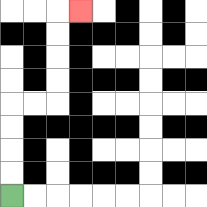{'start': '[0, 8]', 'end': '[3, 0]', 'path_directions': 'U,U,U,U,R,R,U,U,U,U,R', 'path_coordinates': '[[0, 8], [0, 7], [0, 6], [0, 5], [0, 4], [1, 4], [2, 4], [2, 3], [2, 2], [2, 1], [2, 0], [3, 0]]'}